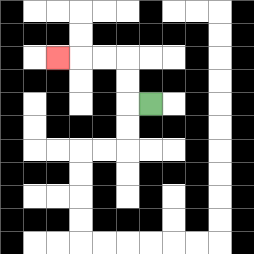{'start': '[6, 4]', 'end': '[2, 2]', 'path_directions': 'L,U,U,L,L,L', 'path_coordinates': '[[6, 4], [5, 4], [5, 3], [5, 2], [4, 2], [3, 2], [2, 2]]'}